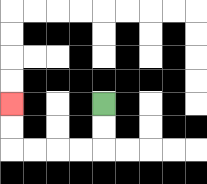{'start': '[4, 4]', 'end': '[0, 4]', 'path_directions': 'D,D,L,L,L,L,U,U', 'path_coordinates': '[[4, 4], [4, 5], [4, 6], [3, 6], [2, 6], [1, 6], [0, 6], [0, 5], [0, 4]]'}